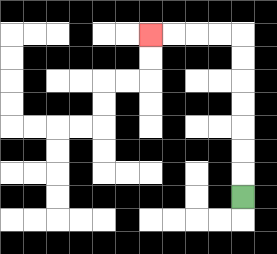{'start': '[10, 8]', 'end': '[6, 1]', 'path_directions': 'U,U,U,U,U,U,U,L,L,L,L', 'path_coordinates': '[[10, 8], [10, 7], [10, 6], [10, 5], [10, 4], [10, 3], [10, 2], [10, 1], [9, 1], [8, 1], [7, 1], [6, 1]]'}